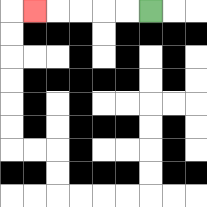{'start': '[6, 0]', 'end': '[1, 0]', 'path_directions': 'L,L,L,L,L', 'path_coordinates': '[[6, 0], [5, 0], [4, 0], [3, 0], [2, 0], [1, 0]]'}